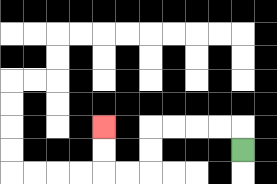{'start': '[10, 6]', 'end': '[4, 5]', 'path_directions': 'U,L,L,L,L,D,D,L,L,U,U', 'path_coordinates': '[[10, 6], [10, 5], [9, 5], [8, 5], [7, 5], [6, 5], [6, 6], [6, 7], [5, 7], [4, 7], [4, 6], [4, 5]]'}